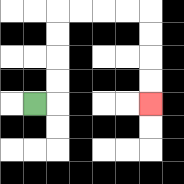{'start': '[1, 4]', 'end': '[6, 4]', 'path_directions': 'R,U,U,U,U,R,R,R,R,D,D,D,D', 'path_coordinates': '[[1, 4], [2, 4], [2, 3], [2, 2], [2, 1], [2, 0], [3, 0], [4, 0], [5, 0], [6, 0], [6, 1], [6, 2], [6, 3], [6, 4]]'}